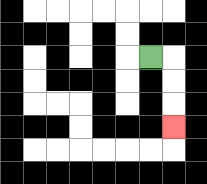{'start': '[6, 2]', 'end': '[7, 5]', 'path_directions': 'R,D,D,D', 'path_coordinates': '[[6, 2], [7, 2], [7, 3], [7, 4], [7, 5]]'}